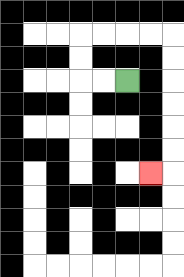{'start': '[5, 3]', 'end': '[6, 7]', 'path_directions': 'L,L,U,U,R,R,R,R,D,D,D,D,D,D,L', 'path_coordinates': '[[5, 3], [4, 3], [3, 3], [3, 2], [3, 1], [4, 1], [5, 1], [6, 1], [7, 1], [7, 2], [7, 3], [7, 4], [7, 5], [7, 6], [7, 7], [6, 7]]'}